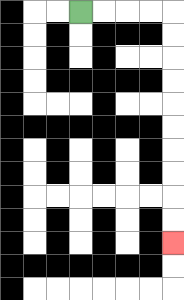{'start': '[3, 0]', 'end': '[7, 10]', 'path_directions': 'R,R,R,R,D,D,D,D,D,D,D,D,D,D', 'path_coordinates': '[[3, 0], [4, 0], [5, 0], [6, 0], [7, 0], [7, 1], [7, 2], [7, 3], [7, 4], [7, 5], [7, 6], [7, 7], [7, 8], [7, 9], [7, 10]]'}